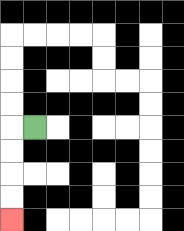{'start': '[1, 5]', 'end': '[0, 9]', 'path_directions': 'L,D,D,D,D', 'path_coordinates': '[[1, 5], [0, 5], [0, 6], [0, 7], [0, 8], [0, 9]]'}